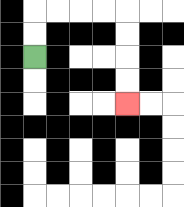{'start': '[1, 2]', 'end': '[5, 4]', 'path_directions': 'U,U,R,R,R,R,D,D,D,D', 'path_coordinates': '[[1, 2], [1, 1], [1, 0], [2, 0], [3, 0], [4, 0], [5, 0], [5, 1], [5, 2], [5, 3], [5, 4]]'}